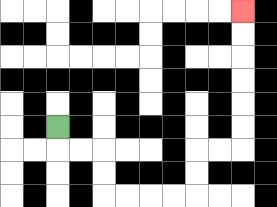{'start': '[2, 5]', 'end': '[10, 0]', 'path_directions': 'D,R,R,D,D,R,R,R,R,U,U,R,R,U,U,U,U,U,U', 'path_coordinates': '[[2, 5], [2, 6], [3, 6], [4, 6], [4, 7], [4, 8], [5, 8], [6, 8], [7, 8], [8, 8], [8, 7], [8, 6], [9, 6], [10, 6], [10, 5], [10, 4], [10, 3], [10, 2], [10, 1], [10, 0]]'}